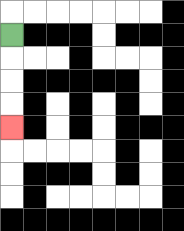{'start': '[0, 1]', 'end': '[0, 5]', 'path_directions': 'D,D,D,D', 'path_coordinates': '[[0, 1], [0, 2], [0, 3], [0, 4], [0, 5]]'}